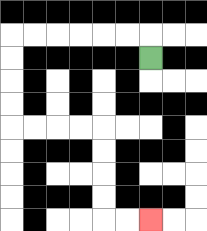{'start': '[6, 2]', 'end': '[6, 9]', 'path_directions': 'U,L,L,L,L,L,L,D,D,D,D,R,R,R,R,D,D,D,D,R,R', 'path_coordinates': '[[6, 2], [6, 1], [5, 1], [4, 1], [3, 1], [2, 1], [1, 1], [0, 1], [0, 2], [0, 3], [0, 4], [0, 5], [1, 5], [2, 5], [3, 5], [4, 5], [4, 6], [4, 7], [4, 8], [4, 9], [5, 9], [6, 9]]'}